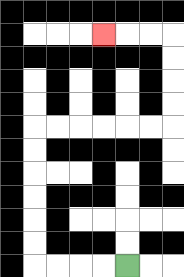{'start': '[5, 11]', 'end': '[4, 1]', 'path_directions': 'L,L,L,L,U,U,U,U,U,U,R,R,R,R,R,R,U,U,U,U,L,L,L', 'path_coordinates': '[[5, 11], [4, 11], [3, 11], [2, 11], [1, 11], [1, 10], [1, 9], [1, 8], [1, 7], [1, 6], [1, 5], [2, 5], [3, 5], [4, 5], [5, 5], [6, 5], [7, 5], [7, 4], [7, 3], [7, 2], [7, 1], [6, 1], [5, 1], [4, 1]]'}